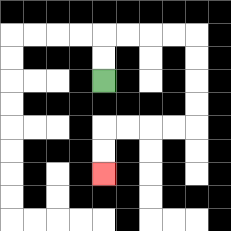{'start': '[4, 3]', 'end': '[4, 7]', 'path_directions': 'U,U,R,R,R,R,D,D,D,D,L,L,L,L,D,D', 'path_coordinates': '[[4, 3], [4, 2], [4, 1], [5, 1], [6, 1], [7, 1], [8, 1], [8, 2], [8, 3], [8, 4], [8, 5], [7, 5], [6, 5], [5, 5], [4, 5], [4, 6], [4, 7]]'}